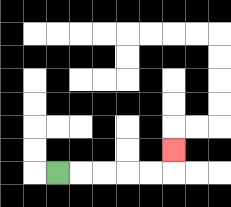{'start': '[2, 7]', 'end': '[7, 6]', 'path_directions': 'R,R,R,R,R,U', 'path_coordinates': '[[2, 7], [3, 7], [4, 7], [5, 7], [6, 7], [7, 7], [7, 6]]'}